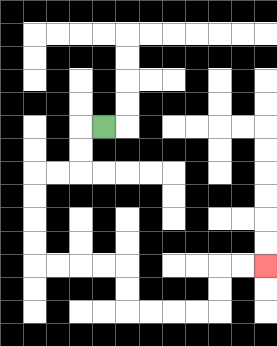{'start': '[4, 5]', 'end': '[11, 11]', 'path_directions': 'L,D,D,L,L,D,D,D,D,R,R,R,R,D,D,R,R,R,R,U,U,R,R', 'path_coordinates': '[[4, 5], [3, 5], [3, 6], [3, 7], [2, 7], [1, 7], [1, 8], [1, 9], [1, 10], [1, 11], [2, 11], [3, 11], [4, 11], [5, 11], [5, 12], [5, 13], [6, 13], [7, 13], [8, 13], [9, 13], [9, 12], [9, 11], [10, 11], [11, 11]]'}